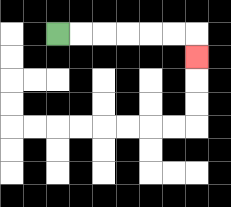{'start': '[2, 1]', 'end': '[8, 2]', 'path_directions': 'R,R,R,R,R,R,D', 'path_coordinates': '[[2, 1], [3, 1], [4, 1], [5, 1], [6, 1], [7, 1], [8, 1], [8, 2]]'}